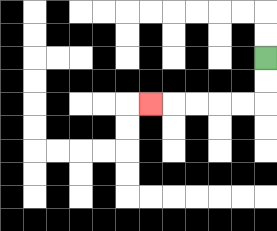{'start': '[11, 2]', 'end': '[6, 4]', 'path_directions': 'D,D,L,L,L,L,L', 'path_coordinates': '[[11, 2], [11, 3], [11, 4], [10, 4], [9, 4], [8, 4], [7, 4], [6, 4]]'}